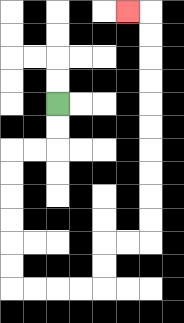{'start': '[2, 4]', 'end': '[5, 0]', 'path_directions': 'D,D,L,L,D,D,D,D,D,D,R,R,R,R,U,U,R,R,U,U,U,U,U,U,U,U,U,U,L', 'path_coordinates': '[[2, 4], [2, 5], [2, 6], [1, 6], [0, 6], [0, 7], [0, 8], [0, 9], [0, 10], [0, 11], [0, 12], [1, 12], [2, 12], [3, 12], [4, 12], [4, 11], [4, 10], [5, 10], [6, 10], [6, 9], [6, 8], [6, 7], [6, 6], [6, 5], [6, 4], [6, 3], [6, 2], [6, 1], [6, 0], [5, 0]]'}